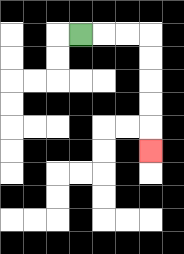{'start': '[3, 1]', 'end': '[6, 6]', 'path_directions': 'R,R,R,D,D,D,D,D', 'path_coordinates': '[[3, 1], [4, 1], [5, 1], [6, 1], [6, 2], [6, 3], [6, 4], [6, 5], [6, 6]]'}